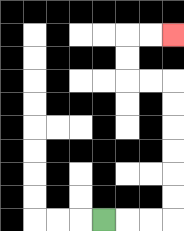{'start': '[4, 9]', 'end': '[7, 1]', 'path_directions': 'R,R,R,U,U,U,U,U,U,L,L,U,U,R,R', 'path_coordinates': '[[4, 9], [5, 9], [6, 9], [7, 9], [7, 8], [7, 7], [7, 6], [7, 5], [7, 4], [7, 3], [6, 3], [5, 3], [5, 2], [5, 1], [6, 1], [7, 1]]'}